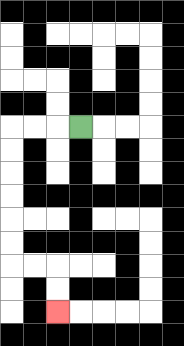{'start': '[3, 5]', 'end': '[2, 13]', 'path_directions': 'L,L,L,D,D,D,D,D,D,R,R,D,D', 'path_coordinates': '[[3, 5], [2, 5], [1, 5], [0, 5], [0, 6], [0, 7], [0, 8], [0, 9], [0, 10], [0, 11], [1, 11], [2, 11], [2, 12], [2, 13]]'}